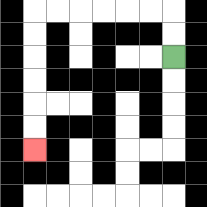{'start': '[7, 2]', 'end': '[1, 6]', 'path_directions': 'U,U,L,L,L,L,L,L,D,D,D,D,D,D', 'path_coordinates': '[[7, 2], [7, 1], [7, 0], [6, 0], [5, 0], [4, 0], [3, 0], [2, 0], [1, 0], [1, 1], [1, 2], [1, 3], [1, 4], [1, 5], [1, 6]]'}